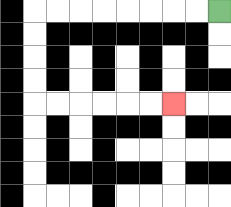{'start': '[9, 0]', 'end': '[7, 4]', 'path_directions': 'L,L,L,L,L,L,L,L,D,D,D,D,R,R,R,R,R,R', 'path_coordinates': '[[9, 0], [8, 0], [7, 0], [6, 0], [5, 0], [4, 0], [3, 0], [2, 0], [1, 0], [1, 1], [1, 2], [1, 3], [1, 4], [2, 4], [3, 4], [4, 4], [5, 4], [6, 4], [7, 4]]'}